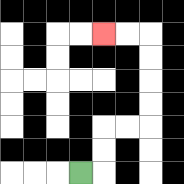{'start': '[3, 7]', 'end': '[4, 1]', 'path_directions': 'R,U,U,R,R,U,U,U,U,L,L', 'path_coordinates': '[[3, 7], [4, 7], [4, 6], [4, 5], [5, 5], [6, 5], [6, 4], [6, 3], [6, 2], [6, 1], [5, 1], [4, 1]]'}